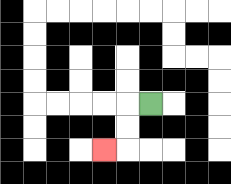{'start': '[6, 4]', 'end': '[4, 6]', 'path_directions': 'L,D,D,L', 'path_coordinates': '[[6, 4], [5, 4], [5, 5], [5, 6], [4, 6]]'}